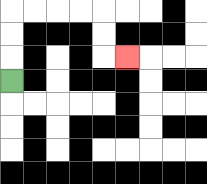{'start': '[0, 3]', 'end': '[5, 2]', 'path_directions': 'U,U,U,R,R,R,R,D,D,R', 'path_coordinates': '[[0, 3], [0, 2], [0, 1], [0, 0], [1, 0], [2, 0], [3, 0], [4, 0], [4, 1], [4, 2], [5, 2]]'}